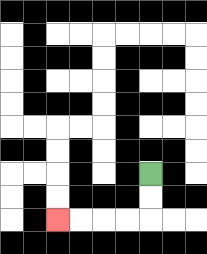{'start': '[6, 7]', 'end': '[2, 9]', 'path_directions': 'D,D,L,L,L,L', 'path_coordinates': '[[6, 7], [6, 8], [6, 9], [5, 9], [4, 9], [3, 9], [2, 9]]'}